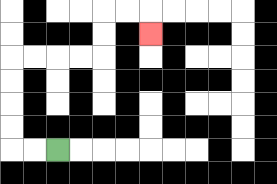{'start': '[2, 6]', 'end': '[6, 1]', 'path_directions': 'L,L,U,U,U,U,R,R,R,R,U,U,R,R,D', 'path_coordinates': '[[2, 6], [1, 6], [0, 6], [0, 5], [0, 4], [0, 3], [0, 2], [1, 2], [2, 2], [3, 2], [4, 2], [4, 1], [4, 0], [5, 0], [6, 0], [6, 1]]'}